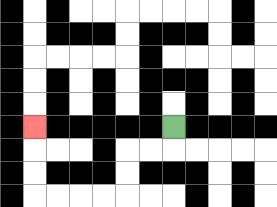{'start': '[7, 5]', 'end': '[1, 5]', 'path_directions': 'D,L,L,D,D,L,L,L,L,U,U,U', 'path_coordinates': '[[7, 5], [7, 6], [6, 6], [5, 6], [5, 7], [5, 8], [4, 8], [3, 8], [2, 8], [1, 8], [1, 7], [1, 6], [1, 5]]'}